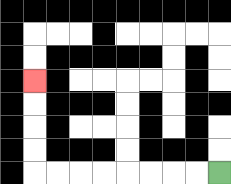{'start': '[9, 7]', 'end': '[1, 3]', 'path_directions': 'L,L,L,L,L,L,L,L,U,U,U,U', 'path_coordinates': '[[9, 7], [8, 7], [7, 7], [6, 7], [5, 7], [4, 7], [3, 7], [2, 7], [1, 7], [1, 6], [1, 5], [1, 4], [1, 3]]'}